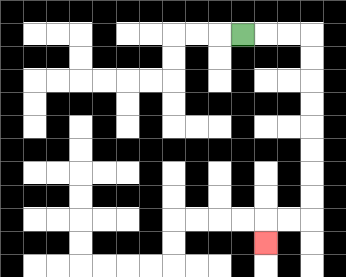{'start': '[10, 1]', 'end': '[11, 10]', 'path_directions': 'R,R,R,D,D,D,D,D,D,D,D,L,L,D', 'path_coordinates': '[[10, 1], [11, 1], [12, 1], [13, 1], [13, 2], [13, 3], [13, 4], [13, 5], [13, 6], [13, 7], [13, 8], [13, 9], [12, 9], [11, 9], [11, 10]]'}